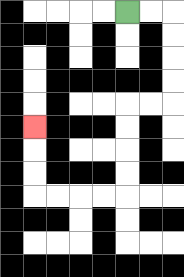{'start': '[5, 0]', 'end': '[1, 5]', 'path_directions': 'R,R,D,D,D,D,L,L,D,D,D,D,L,L,L,L,U,U,U', 'path_coordinates': '[[5, 0], [6, 0], [7, 0], [7, 1], [7, 2], [7, 3], [7, 4], [6, 4], [5, 4], [5, 5], [5, 6], [5, 7], [5, 8], [4, 8], [3, 8], [2, 8], [1, 8], [1, 7], [1, 6], [1, 5]]'}